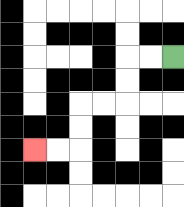{'start': '[7, 2]', 'end': '[1, 6]', 'path_directions': 'L,L,D,D,L,L,D,D,L,L', 'path_coordinates': '[[7, 2], [6, 2], [5, 2], [5, 3], [5, 4], [4, 4], [3, 4], [3, 5], [3, 6], [2, 6], [1, 6]]'}